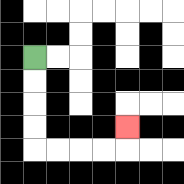{'start': '[1, 2]', 'end': '[5, 5]', 'path_directions': 'D,D,D,D,R,R,R,R,U', 'path_coordinates': '[[1, 2], [1, 3], [1, 4], [1, 5], [1, 6], [2, 6], [3, 6], [4, 6], [5, 6], [5, 5]]'}